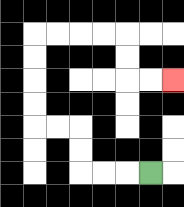{'start': '[6, 7]', 'end': '[7, 3]', 'path_directions': 'L,L,L,U,U,L,L,U,U,U,U,R,R,R,R,D,D,R,R', 'path_coordinates': '[[6, 7], [5, 7], [4, 7], [3, 7], [3, 6], [3, 5], [2, 5], [1, 5], [1, 4], [1, 3], [1, 2], [1, 1], [2, 1], [3, 1], [4, 1], [5, 1], [5, 2], [5, 3], [6, 3], [7, 3]]'}